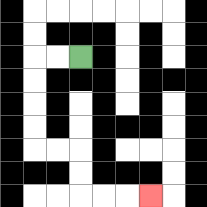{'start': '[3, 2]', 'end': '[6, 8]', 'path_directions': 'L,L,D,D,D,D,R,R,D,D,R,R,R', 'path_coordinates': '[[3, 2], [2, 2], [1, 2], [1, 3], [1, 4], [1, 5], [1, 6], [2, 6], [3, 6], [3, 7], [3, 8], [4, 8], [5, 8], [6, 8]]'}